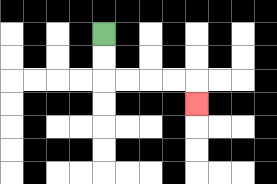{'start': '[4, 1]', 'end': '[8, 4]', 'path_directions': 'D,D,R,R,R,R,D', 'path_coordinates': '[[4, 1], [4, 2], [4, 3], [5, 3], [6, 3], [7, 3], [8, 3], [8, 4]]'}